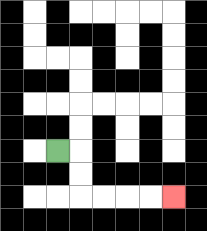{'start': '[2, 6]', 'end': '[7, 8]', 'path_directions': 'R,D,D,R,R,R,R', 'path_coordinates': '[[2, 6], [3, 6], [3, 7], [3, 8], [4, 8], [5, 8], [6, 8], [7, 8]]'}